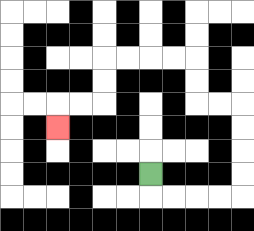{'start': '[6, 7]', 'end': '[2, 5]', 'path_directions': 'D,R,R,R,R,U,U,U,U,L,L,U,U,L,L,L,L,D,D,L,L,D', 'path_coordinates': '[[6, 7], [6, 8], [7, 8], [8, 8], [9, 8], [10, 8], [10, 7], [10, 6], [10, 5], [10, 4], [9, 4], [8, 4], [8, 3], [8, 2], [7, 2], [6, 2], [5, 2], [4, 2], [4, 3], [4, 4], [3, 4], [2, 4], [2, 5]]'}